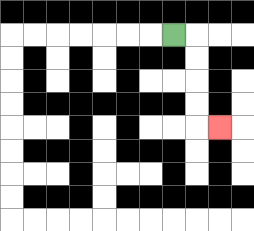{'start': '[7, 1]', 'end': '[9, 5]', 'path_directions': 'R,D,D,D,D,R', 'path_coordinates': '[[7, 1], [8, 1], [8, 2], [8, 3], [8, 4], [8, 5], [9, 5]]'}